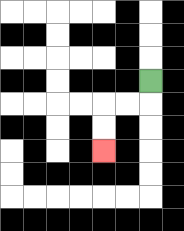{'start': '[6, 3]', 'end': '[4, 6]', 'path_directions': 'D,L,L,D,D', 'path_coordinates': '[[6, 3], [6, 4], [5, 4], [4, 4], [4, 5], [4, 6]]'}